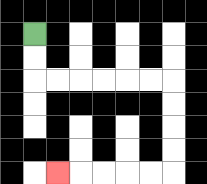{'start': '[1, 1]', 'end': '[2, 7]', 'path_directions': 'D,D,R,R,R,R,R,R,D,D,D,D,L,L,L,L,L', 'path_coordinates': '[[1, 1], [1, 2], [1, 3], [2, 3], [3, 3], [4, 3], [5, 3], [6, 3], [7, 3], [7, 4], [7, 5], [7, 6], [7, 7], [6, 7], [5, 7], [4, 7], [3, 7], [2, 7]]'}